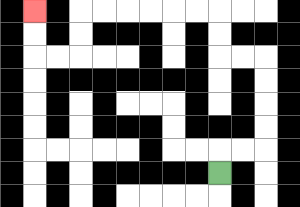{'start': '[9, 7]', 'end': '[1, 0]', 'path_directions': 'U,R,R,U,U,U,U,L,L,U,U,L,L,L,L,L,L,D,D,L,L,U,U', 'path_coordinates': '[[9, 7], [9, 6], [10, 6], [11, 6], [11, 5], [11, 4], [11, 3], [11, 2], [10, 2], [9, 2], [9, 1], [9, 0], [8, 0], [7, 0], [6, 0], [5, 0], [4, 0], [3, 0], [3, 1], [3, 2], [2, 2], [1, 2], [1, 1], [1, 0]]'}